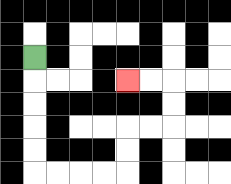{'start': '[1, 2]', 'end': '[5, 3]', 'path_directions': 'D,D,D,D,D,R,R,R,R,U,U,R,R,U,U,L,L', 'path_coordinates': '[[1, 2], [1, 3], [1, 4], [1, 5], [1, 6], [1, 7], [2, 7], [3, 7], [4, 7], [5, 7], [5, 6], [5, 5], [6, 5], [7, 5], [7, 4], [7, 3], [6, 3], [5, 3]]'}